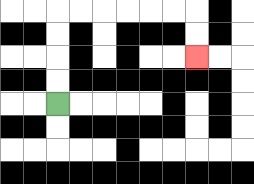{'start': '[2, 4]', 'end': '[8, 2]', 'path_directions': 'U,U,U,U,R,R,R,R,R,R,D,D', 'path_coordinates': '[[2, 4], [2, 3], [2, 2], [2, 1], [2, 0], [3, 0], [4, 0], [5, 0], [6, 0], [7, 0], [8, 0], [8, 1], [8, 2]]'}